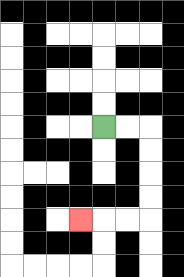{'start': '[4, 5]', 'end': '[3, 9]', 'path_directions': 'R,R,D,D,D,D,L,L,L', 'path_coordinates': '[[4, 5], [5, 5], [6, 5], [6, 6], [6, 7], [6, 8], [6, 9], [5, 9], [4, 9], [3, 9]]'}